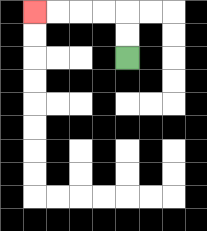{'start': '[5, 2]', 'end': '[1, 0]', 'path_directions': 'U,U,L,L,L,L', 'path_coordinates': '[[5, 2], [5, 1], [5, 0], [4, 0], [3, 0], [2, 0], [1, 0]]'}